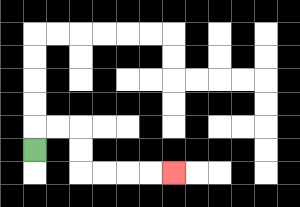{'start': '[1, 6]', 'end': '[7, 7]', 'path_directions': 'U,R,R,D,D,R,R,R,R', 'path_coordinates': '[[1, 6], [1, 5], [2, 5], [3, 5], [3, 6], [3, 7], [4, 7], [5, 7], [6, 7], [7, 7]]'}